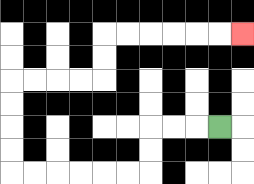{'start': '[9, 5]', 'end': '[10, 1]', 'path_directions': 'L,L,L,D,D,L,L,L,L,L,L,U,U,U,U,R,R,R,R,U,U,R,R,R,R,R,R', 'path_coordinates': '[[9, 5], [8, 5], [7, 5], [6, 5], [6, 6], [6, 7], [5, 7], [4, 7], [3, 7], [2, 7], [1, 7], [0, 7], [0, 6], [0, 5], [0, 4], [0, 3], [1, 3], [2, 3], [3, 3], [4, 3], [4, 2], [4, 1], [5, 1], [6, 1], [7, 1], [8, 1], [9, 1], [10, 1]]'}